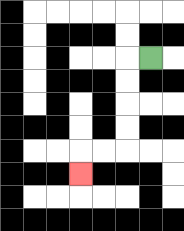{'start': '[6, 2]', 'end': '[3, 7]', 'path_directions': 'L,D,D,D,D,L,L,D', 'path_coordinates': '[[6, 2], [5, 2], [5, 3], [5, 4], [5, 5], [5, 6], [4, 6], [3, 6], [3, 7]]'}